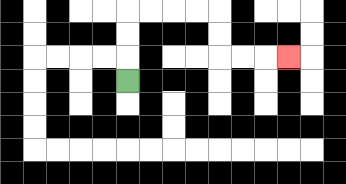{'start': '[5, 3]', 'end': '[12, 2]', 'path_directions': 'U,U,U,R,R,R,R,D,D,R,R,R', 'path_coordinates': '[[5, 3], [5, 2], [5, 1], [5, 0], [6, 0], [7, 0], [8, 0], [9, 0], [9, 1], [9, 2], [10, 2], [11, 2], [12, 2]]'}